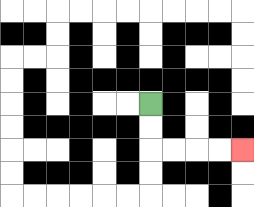{'start': '[6, 4]', 'end': '[10, 6]', 'path_directions': 'D,D,R,R,R,R', 'path_coordinates': '[[6, 4], [6, 5], [6, 6], [7, 6], [8, 6], [9, 6], [10, 6]]'}